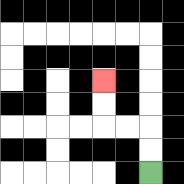{'start': '[6, 7]', 'end': '[4, 3]', 'path_directions': 'U,U,L,L,U,U', 'path_coordinates': '[[6, 7], [6, 6], [6, 5], [5, 5], [4, 5], [4, 4], [4, 3]]'}